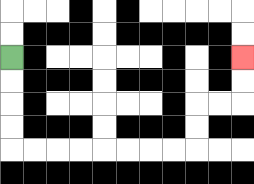{'start': '[0, 2]', 'end': '[10, 2]', 'path_directions': 'D,D,D,D,R,R,R,R,R,R,R,R,U,U,R,R,U,U', 'path_coordinates': '[[0, 2], [0, 3], [0, 4], [0, 5], [0, 6], [1, 6], [2, 6], [3, 6], [4, 6], [5, 6], [6, 6], [7, 6], [8, 6], [8, 5], [8, 4], [9, 4], [10, 4], [10, 3], [10, 2]]'}